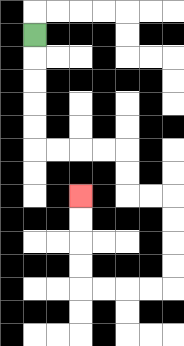{'start': '[1, 1]', 'end': '[3, 8]', 'path_directions': 'D,D,D,D,D,R,R,R,R,D,D,R,R,D,D,D,D,L,L,L,L,U,U,U,U', 'path_coordinates': '[[1, 1], [1, 2], [1, 3], [1, 4], [1, 5], [1, 6], [2, 6], [3, 6], [4, 6], [5, 6], [5, 7], [5, 8], [6, 8], [7, 8], [7, 9], [7, 10], [7, 11], [7, 12], [6, 12], [5, 12], [4, 12], [3, 12], [3, 11], [3, 10], [3, 9], [3, 8]]'}